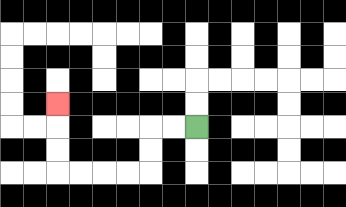{'start': '[8, 5]', 'end': '[2, 4]', 'path_directions': 'L,L,D,D,L,L,L,L,U,U,U', 'path_coordinates': '[[8, 5], [7, 5], [6, 5], [6, 6], [6, 7], [5, 7], [4, 7], [3, 7], [2, 7], [2, 6], [2, 5], [2, 4]]'}